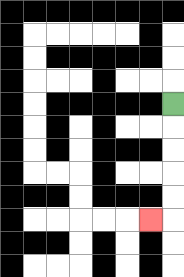{'start': '[7, 4]', 'end': '[6, 9]', 'path_directions': 'D,D,D,D,D,L', 'path_coordinates': '[[7, 4], [7, 5], [7, 6], [7, 7], [7, 8], [7, 9], [6, 9]]'}